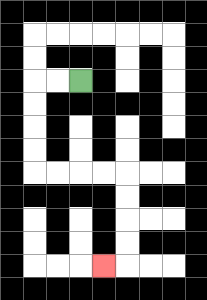{'start': '[3, 3]', 'end': '[4, 11]', 'path_directions': 'L,L,D,D,D,D,R,R,R,R,D,D,D,D,L', 'path_coordinates': '[[3, 3], [2, 3], [1, 3], [1, 4], [1, 5], [1, 6], [1, 7], [2, 7], [3, 7], [4, 7], [5, 7], [5, 8], [5, 9], [5, 10], [5, 11], [4, 11]]'}